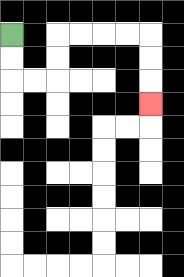{'start': '[0, 1]', 'end': '[6, 4]', 'path_directions': 'D,D,R,R,U,U,R,R,R,R,D,D,D', 'path_coordinates': '[[0, 1], [0, 2], [0, 3], [1, 3], [2, 3], [2, 2], [2, 1], [3, 1], [4, 1], [5, 1], [6, 1], [6, 2], [6, 3], [6, 4]]'}